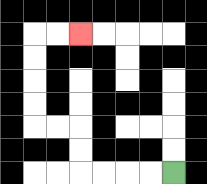{'start': '[7, 7]', 'end': '[3, 1]', 'path_directions': 'L,L,L,L,U,U,L,L,U,U,U,U,R,R', 'path_coordinates': '[[7, 7], [6, 7], [5, 7], [4, 7], [3, 7], [3, 6], [3, 5], [2, 5], [1, 5], [1, 4], [1, 3], [1, 2], [1, 1], [2, 1], [3, 1]]'}